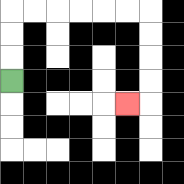{'start': '[0, 3]', 'end': '[5, 4]', 'path_directions': 'U,U,U,R,R,R,R,R,R,D,D,D,D,L', 'path_coordinates': '[[0, 3], [0, 2], [0, 1], [0, 0], [1, 0], [2, 0], [3, 0], [4, 0], [5, 0], [6, 0], [6, 1], [6, 2], [6, 3], [6, 4], [5, 4]]'}